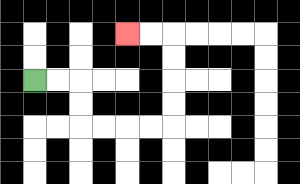{'start': '[1, 3]', 'end': '[5, 1]', 'path_directions': 'R,R,D,D,R,R,R,R,U,U,U,U,L,L', 'path_coordinates': '[[1, 3], [2, 3], [3, 3], [3, 4], [3, 5], [4, 5], [5, 5], [6, 5], [7, 5], [7, 4], [7, 3], [7, 2], [7, 1], [6, 1], [5, 1]]'}